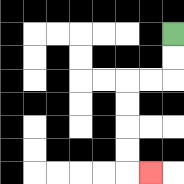{'start': '[7, 1]', 'end': '[6, 7]', 'path_directions': 'D,D,L,L,D,D,D,D,R', 'path_coordinates': '[[7, 1], [7, 2], [7, 3], [6, 3], [5, 3], [5, 4], [5, 5], [5, 6], [5, 7], [6, 7]]'}